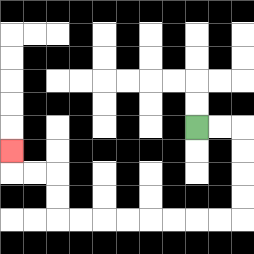{'start': '[8, 5]', 'end': '[0, 6]', 'path_directions': 'R,R,D,D,D,D,L,L,L,L,L,L,L,L,U,U,L,L,U', 'path_coordinates': '[[8, 5], [9, 5], [10, 5], [10, 6], [10, 7], [10, 8], [10, 9], [9, 9], [8, 9], [7, 9], [6, 9], [5, 9], [4, 9], [3, 9], [2, 9], [2, 8], [2, 7], [1, 7], [0, 7], [0, 6]]'}